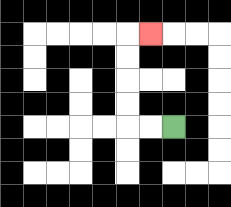{'start': '[7, 5]', 'end': '[6, 1]', 'path_directions': 'L,L,U,U,U,U,R', 'path_coordinates': '[[7, 5], [6, 5], [5, 5], [5, 4], [5, 3], [5, 2], [5, 1], [6, 1]]'}